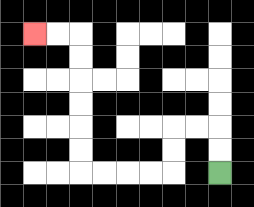{'start': '[9, 7]', 'end': '[1, 1]', 'path_directions': 'U,U,L,L,D,D,L,L,L,L,U,U,U,U,U,U,L,L', 'path_coordinates': '[[9, 7], [9, 6], [9, 5], [8, 5], [7, 5], [7, 6], [7, 7], [6, 7], [5, 7], [4, 7], [3, 7], [3, 6], [3, 5], [3, 4], [3, 3], [3, 2], [3, 1], [2, 1], [1, 1]]'}